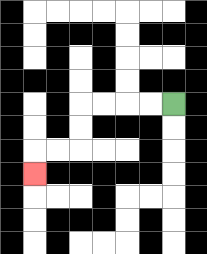{'start': '[7, 4]', 'end': '[1, 7]', 'path_directions': 'L,L,L,L,D,D,L,L,D', 'path_coordinates': '[[7, 4], [6, 4], [5, 4], [4, 4], [3, 4], [3, 5], [3, 6], [2, 6], [1, 6], [1, 7]]'}